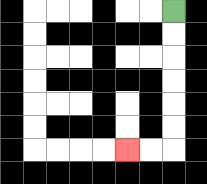{'start': '[7, 0]', 'end': '[5, 6]', 'path_directions': 'D,D,D,D,D,D,L,L', 'path_coordinates': '[[7, 0], [7, 1], [7, 2], [7, 3], [7, 4], [7, 5], [7, 6], [6, 6], [5, 6]]'}